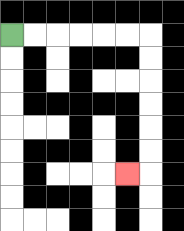{'start': '[0, 1]', 'end': '[5, 7]', 'path_directions': 'R,R,R,R,R,R,D,D,D,D,D,D,L', 'path_coordinates': '[[0, 1], [1, 1], [2, 1], [3, 1], [4, 1], [5, 1], [6, 1], [6, 2], [6, 3], [6, 4], [6, 5], [6, 6], [6, 7], [5, 7]]'}